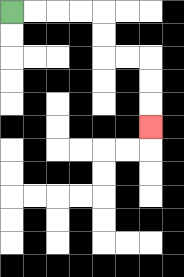{'start': '[0, 0]', 'end': '[6, 5]', 'path_directions': 'R,R,R,R,D,D,R,R,D,D,D', 'path_coordinates': '[[0, 0], [1, 0], [2, 0], [3, 0], [4, 0], [4, 1], [4, 2], [5, 2], [6, 2], [6, 3], [6, 4], [6, 5]]'}